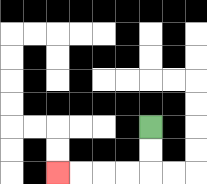{'start': '[6, 5]', 'end': '[2, 7]', 'path_directions': 'D,D,L,L,L,L', 'path_coordinates': '[[6, 5], [6, 6], [6, 7], [5, 7], [4, 7], [3, 7], [2, 7]]'}